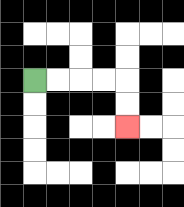{'start': '[1, 3]', 'end': '[5, 5]', 'path_directions': 'R,R,R,R,D,D', 'path_coordinates': '[[1, 3], [2, 3], [3, 3], [4, 3], [5, 3], [5, 4], [5, 5]]'}